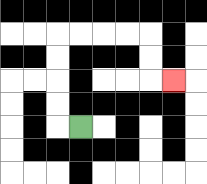{'start': '[3, 5]', 'end': '[7, 3]', 'path_directions': 'L,U,U,U,U,R,R,R,R,D,D,R', 'path_coordinates': '[[3, 5], [2, 5], [2, 4], [2, 3], [2, 2], [2, 1], [3, 1], [4, 1], [5, 1], [6, 1], [6, 2], [6, 3], [7, 3]]'}